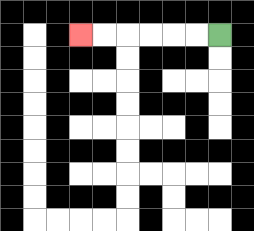{'start': '[9, 1]', 'end': '[3, 1]', 'path_directions': 'L,L,L,L,L,L', 'path_coordinates': '[[9, 1], [8, 1], [7, 1], [6, 1], [5, 1], [4, 1], [3, 1]]'}